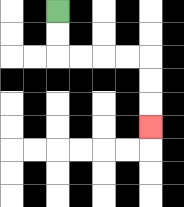{'start': '[2, 0]', 'end': '[6, 5]', 'path_directions': 'D,D,R,R,R,R,D,D,D', 'path_coordinates': '[[2, 0], [2, 1], [2, 2], [3, 2], [4, 2], [5, 2], [6, 2], [6, 3], [6, 4], [6, 5]]'}